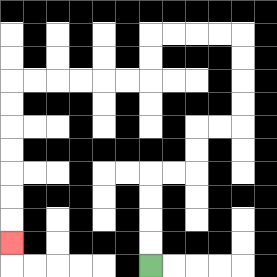{'start': '[6, 11]', 'end': '[0, 10]', 'path_directions': 'U,U,U,U,R,R,U,U,R,R,U,U,U,U,L,L,L,L,D,D,L,L,L,L,L,L,D,D,D,D,D,D,D', 'path_coordinates': '[[6, 11], [6, 10], [6, 9], [6, 8], [6, 7], [7, 7], [8, 7], [8, 6], [8, 5], [9, 5], [10, 5], [10, 4], [10, 3], [10, 2], [10, 1], [9, 1], [8, 1], [7, 1], [6, 1], [6, 2], [6, 3], [5, 3], [4, 3], [3, 3], [2, 3], [1, 3], [0, 3], [0, 4], [0, 5], [0, 6], [0, 7], [0, 8], [0, 9], [0, 10]]'}